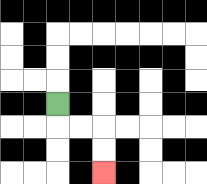{'start': '[2, 4]', 'end': '[4, 7]', 'path_directions': 'D,R,R,D,D', 'path_coordinates': '[[2, 4], [2, 5], [3, 5], [4, 5], [4, 6], [4, 7]]'}